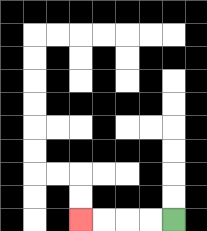{'start': '[7, 9]', 'end': '[3, 9]', 'path_directions': 'L,L,L,L', 'path_coordinates': '[[7, 9], [6, 9], [5, 9], [4, 9], [3, 9]]'}